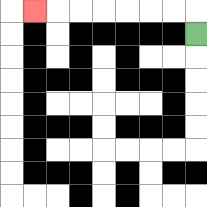{'start': '[8, 1]', 'end': '[1, 0]', 'path_directions': 'U,L,L,L,L,L,L,L', 'path_coordinates': '[[8, 1], [8, 0], [7, 0], [6, 0], [5, 0], [4, 0], [3, 0], [2, 0], [1, 0]]'}